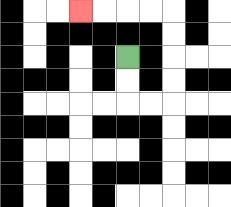{'start': '[5, 2]', 'end': '[3, 0]', 'path_directions': 'D,D,R,R,U,U,U,U,L,L,L,L', 'path_coordinates': '[[5, 2], [5, 3], [5, 4], [6, 4], [7, 4], [7, 3], [7, 2], [7, 1], [7, 0], [6, 0], [5, 0], [4, 0], [3, 0]]'}